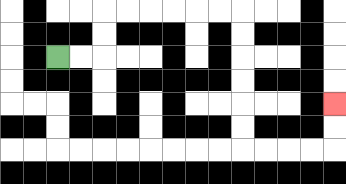{'start': '[2, 2]', 'end': '[14, 4]', 'path_directions': 'R,R,U,U,R,R,R,R,R,R,D,D,D,D,D,D,R,R,R,R,U,U', 'path_coordinates': '[[2, 2], [3, 2], [4, 2], [4, 1], [4, 0], [5, 0], [6, 0], [7, 0], [8, 0], [9, 0], [10, 0], [10, 1], [10, 2], [10, 3], [10, 4], [10, 5], [10, 6], [11, 6], [12, 6], [13, 6], [14, 6], [14, 5], [14, 4]]'}